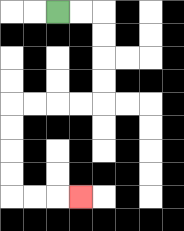{'start': '[2, 0]', 'end': '[3, 8]', 'path_directions': 'R,R,D,D,D,D,L,L,L,L,D,D,D,D,R,R,R', 'path_coordinates': '[[2, 0], [3, 0], [4, 0], [4, 1], [4, 2], [4, 3], [4, 4], [3, 4], [2, 4], [1, 4], [0, 4], [0, 5], [0, 6], [0, 7], [0, 8], [1, 8], [2, 8], [3, 8]]'}